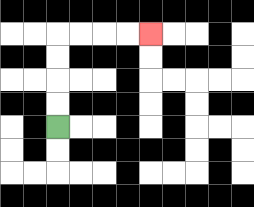{'start': '[2, 5]', 'end': '[6, 1]', 'path_directions': 'U,U,U,U,R,R,R,R', 'path_coordinates': '[[2, 5], [2, 4], [2, 3], [2, 2], [2, 1], [3, 1], [4, 1], [5, 1], [6, 1]]'}